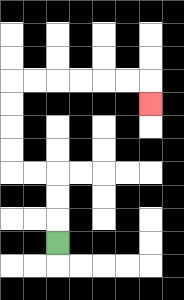{'start': '[2, 10]', 'end': '[6, 4]', 'path_directions': 'U,U,U,L,L,U,U,U,U,R,R,R,R,R,R,D', 'path_coordinates': '[[2, 10], [2, 9], [2, 8], [2, 7], [1, 7], [0, 7], [0, 6], [0, 5], [0, 4], [0, 3], [1, 3], [2, 3], [3, 3], [4, 3], [5, 3], [6, 3], [6, 4]]'}